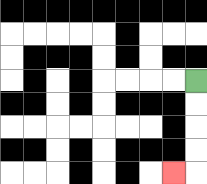{'start': '[8, 3]', 'end': '[7, 7]', 'path_directions': 'D,D,D,D,L', 'path_coordinates': '[[8, 3], [8, 4], [8, 5], [8, 6], [8, 7], [7, 7]]'}